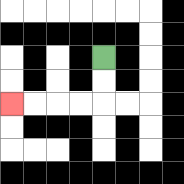{'start': '[4, 2]', 'end': '[0, 4]', 'path_directions': 'D,D,L,L,L,L', 'path_coordinates': '[[4, 2], [4, 3], [4, 4], [3, 4], [2, 4], [1, 4], [0, 4]]'}